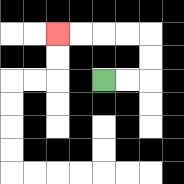{'start': '[4, 3]', 'end': '[2, 1]', 'path_directions': 'R,R,U,U,L,L,L,L', 'path_coordinates': '[[4, 3], [5, 3], [6, 3], [6, 2], [6, 1], [5, 1], [4, 1], [3, 1], [2, 1]]'}